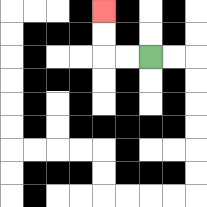{'start': '[6, 2]', 'end': '[4, 0]', 'path_directions': 'L,L,U,U', 'path_coordinates': '[[6, 2], [5, 2], [4, 2], [4, 1], [4, 0]]'}